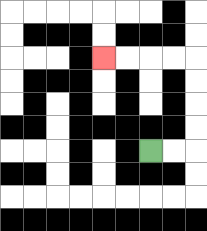{'start': '[6, 6]', 'end': '[4, 2]', 'path_directions': 'R,R,U,U,U,U,L,L,L,L', 'path_coordinates': '[[6, 6], [7, 6], [8, 6], [8, 5], [8, 4], [8, 3], [8, 2], [7, 2], [6, 2], [5, 2], [4, 2]]'}